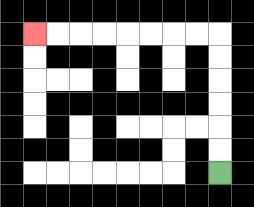{'start': '[9, 7]', 'end': '[1, 1]', 'path_directions': 'U,U,U,U,U,U,L,L,L,L,L,L,L,L', 'path_coordinates': '[[9, 7], [9, 6], [9, 5], [9, 4], [9, 3], [9, 2], [9, 1], [8, 1], [7, 1], [6, 1], [5, 1], [4, 1], [3, 1], [2, 1], [1, 1]]'}